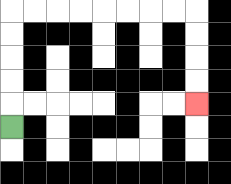{'start': '[0, 5]', 'end': '[8, 4]', 'path_directions': 'U,U,U,U,U,R,R,R,R,R,R,R,R,D,D,D,D', 'path_coordinates': '[[0, 5], [0, 4], [0, 3], [0, 2], [0, 1], [0, 0], [1, 0], [2, 0], [3, 0], [4, 0], [5, 0], [6, 0], [7, 0], [8, 0], [8, 1], [8, 2], [8, 3], [8, 4]]'}